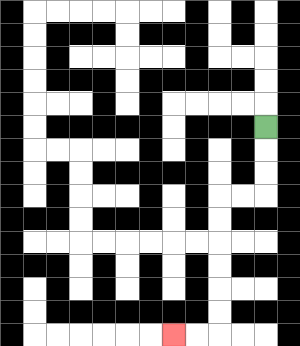{'start': '[11, 5]', 'end': '[7, 14]', 'path_directions': 'D,D,D,L,L,D,D,D,D,D,D,L,L', 'path_coordinates': '[[11, 5], [11, 6], [11, 7], [11, 8], [10, 8], [9, 8], [9, 9], [9, 10], [9, 11], [9, 12], [9, 13], [9, 14], [8, 14], [7, 14]]'}